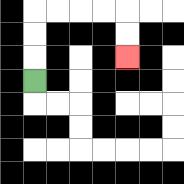{'start': '[1, 3]', 'end': '[5, 2]', 'path_directions': 'U,U,U,R,R,R,R,D,D', 'path_coordinates': '[[1, 3], [1, 2], [1, 1], [1, 0], [2, 0], [3, 0], [4, 0], [5, 0], [5, 1], [5, 2]]'}